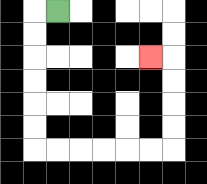{'start': '[2, 0]', 'end': '[6, 2]', 'path_directions': 'L,D,D,D,D,D,D,R,R,R,R,R,R,U,U,U,U,L', 'path_coordinates': '[[2, 0], [1, 0], [1, 1], [1, 2], [1, 3], [1, 4], [1, 5], [1, 6], [2, 6], [3, 6], [4, 6], [5, 6], [6, 6], [7, 6], [7, 5], [7, 4], [7, 3], [7, 2], [6, 2]]'}